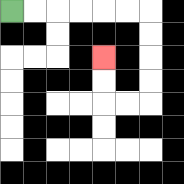{'start': '[0, 0]', 'end': '[4, 2]', 'path_directions': 'R,R,R,R,R,R,D,D,D,D,L,L,U,U', 'path_coordinates': '[[0, 0], [1, 0], [2, 0], [3, 0], [4, 0], [5, 0], [6, 0], [6, 1], [6, 2], [6, 3], [6, 4], [5, 4], [4, 4], [4, 3], [4, 2]]'}